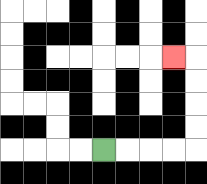{'start': '[4, 6]', 'end': '[7, 2]', 'path_directions': 'R,R,R,R,U,U,U,U,L', 'path_coordinates': '[[4, 6], [5, 6], [6, 6], [7, 6], [8, 6], [8, 5], [8, 4], [8, 3], [8, 2], [7, 2]]'}